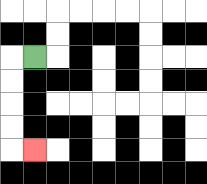{'start': '[1, 2]', 'end': '[1, 6]', 'path_directions': 'L,D,D,D,D,R', 'path_coordinates': '[[1, 2], [0, 2], [0, 3], [0, 4], [0, 5], [0, 6], [1, 6]]'}